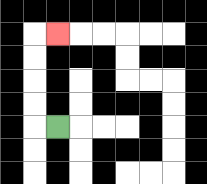{'start': '[2, 5]', 'end': '[2, 1]', 'path_directions': 'L,U,U,U,U,R', 'path_coordinates': '[[2, 5], [1, 5], [1, 4], [1, 3], [1, 2], [1, 1], [2, 1]]'}